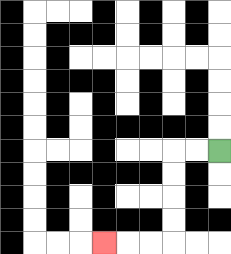{'start': '[9, 6]', 'end': '[4, 10]', 'path_directions': 'L,L,D,D,D,D,L,L,L', 'path_coordinates': '[[9, 6], [8, 6], [7, 6], [7, 7], [7, 8], [7, 9], [7, 10], [6, 10], [5, 10], [4, 10]]'}